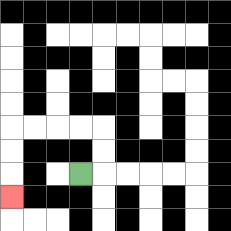{'start': '[3, 7]', 'end': '[0, 8]', 'path_directions': 'R,U,U,L,L,L,L,D,D,D', 'path_coordinates': '[[3, 7], [4, 7], [4, 6], [4, 5], [3, 5], [2, 5], [1, 5], [0, 5], [0, 6], [0, 7], [0, 8]]'}